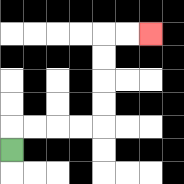{'start': '[0, 6]', 'end': '[6, 1]', 'path_directions': 'U,R,R,R,R,U,U,U,U,R,R', 'path_coordinates': '[[0, 6], [0, 5], [1, 5], [2, 5], [3, 5], [4, 5], [4, 4], [4, 3], [4, 2], [4, 1], [5, 1], [6, 1]]'}